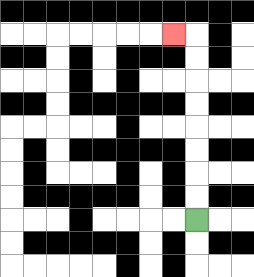{'start': '[8, 9]', 'end': '[7, 1]', 'path_directions': 'U,U,U,U,U,U,U,U,L', 'path_coordinates': '[[8, 9], [8, 8], [8, 7], [8, 6], [8, 5], [8, 4], [8, 3], [8, 2], [8, 1], [7, 1]]'}